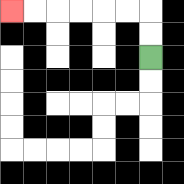{'start': '[6, 2]', 'end': '[0, 0]', 'path_directions': 'U,U,L,L,L,L,L,L', 'path_coordinates': '[[6, 2], [6, 1], [6, 0], [5, 0], [4, 0], [3, 0], [2, 0], [1, 0], [0, 0]]'}